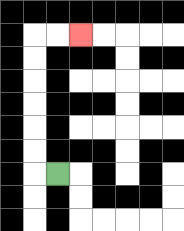{'start': '[2, 7]', 'end': '[3, 1]', 'path_directions': 'L,U,U,U,U,U,U,R,R', 'path_coordinates': '[[2, 7], [1, 7], [1, 6], [1, 5], [1, 4], [1, 3], [1, 2], [1, 1], [2, 1], [3, 1]]'}